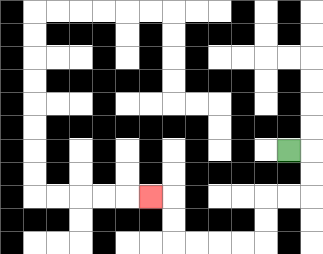{'start': '[12, 6]', 'end': '[6, 8]', 'path_directions': 'R,D,D,L,L,D,D,L,L,L,L,U,U,L', 'path_coordinates': '[[12, 6], [13, 6], [13, 7], [13, 8], [12, 8], [11, 8], [11, 9], [11, 10], [10, 10], [9, 10], [8, 10], [7, 10], [7, 9], [7, 8], [6, 8]]'}